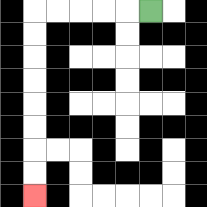{'start': '[6, 0]', 'end': '[1, 8]', 'path_directions': 'L,L,L,L,L,D,D,D,D,D,D,D,D', 'path_coordinates': '[[6, 0], [5, 0], [4, 0], [3, 0], [2, 0], [1, 0], [1, 1], [1, 2], [1, 3], [1, 4], [1, 5], [1, 6], [1, 7], [1, 8]]'}